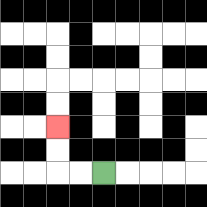{'start': '[4, 7]', 'end': '[2, 5]', 'path_directions': 'L,L,U,U', 'path_coordinates': '[[4, 7], [3, 7], [2, 7], [2, 6], [2, 5]]'}